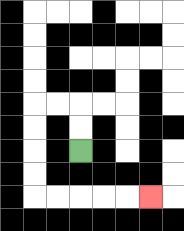{'start': '[3, 6]', 'end': '[6, 8]', 'path_directions': 'U,U,L,L,D,D,D,D,R,R,R,R,R', 'path_coordinates': '[[3, 6], [3, 5], [3, 4], [2, 4], [1, 4], [1, 5], [1, 6], [1, 7], [1, 8], [2, 8], [3, 8], [4, 8], [5, 8], [6, 8]]'}